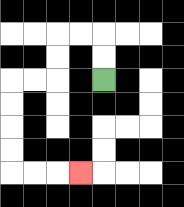{'start': '[4, 3]', 'end': '[3, 7]', 'path_directions': 'U,U,L,L,D,D,L,L,D,D,D,D,R,R,R', 'path_coordinates': '[[4, 3], [4, 2], [4, 1], [3, 1], [2, 1], [2, 2], [2, 3], [1, 3], [0, 3], [0, 4], [0, 5], [0, 6], [0, 7], [1, 7], [2, 7], [3, 7]]'}